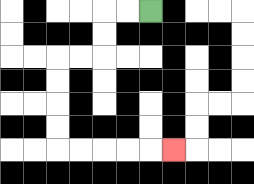{'start': '[6, 0]', 'end': '[7, 6]', 'path_directions': 'L,L,D,D,L,L,D,D,D,D,R,R,R,R,R', 'path_coordinates': '[[6, 0], [5, 0], [4, 0], [4, 1], [4, 2], [3, 2], [2, 2], [2, 3], [2, 4], [2, 5], [2, 6], [3, 6], [4, 6], [5, 6], [6, 6], [7, 6]]'}